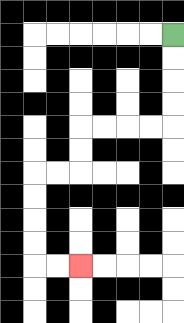{'start': '[7, 1]', 'end': '[3, 11]', 'path_directions': 'D,D,D,D,L,L,L,L,D,D,L,L,D,D,D,D,R,R', 'path_coordinates': '[[7, 1], [7, 2], [7, 3], [7, 4], [7, 5], [6, 5], [5, 5], [4, 5], [3, 5], [3, 6], [3, 7], [2, 7], [1, 7], [1, 8], [1, 9], [1, 10], [1, 11], [2, 11], [3, 11]]'}